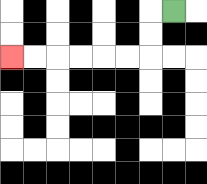{'start': '[7, 0]', 'end': '[0, 2]', 'path_directions': 'L,D,D,L,L,L,L,L,L', 'path_coordinates': '[[7, 0], [6, 0], [6, 1], [6, 2], [5, 2], [4, 2], [3, 2], [2, 2], [1, 2], [0, 2]]'}